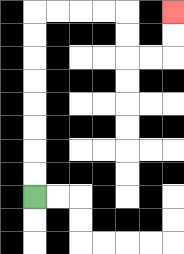{'start': '[1, 8]', 'end': '[7, 0]', 'path_directions': 'U,U,U,U,U,U,U,U,R,R,R,R,D,D,R,R,U,U', 'path_coordinates': '[[1, 8], [1, 7], [1, 6], [1, 5], [1, 4], [1, 3], [1, 2], [1, 1], [1, 0], [2, 0], [3, 0], [4, 0], [5, 0], [5, 1], [5, 2], [6, 2], [7, 2], [7, 1], [7, 0]]'}